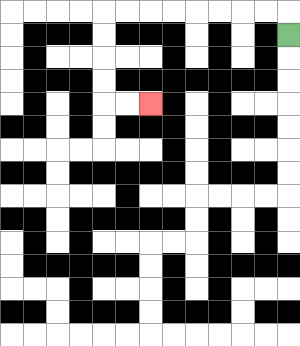{'start': '[12, 1]', 'end': '[6, 4]', 'path_directions': 'U,L,L,L,L,L,L,L,L,D,D,D,D,R,R', 'path_coordinates': '[[12, 1], [12, 0], [11, 0], [10, 0], [9, 0], [8, 0], [7, 0], [6, 0], [5, 0], [4, 0], [4, 1], [4, 2], [4, 3], [4, 4], [5, 4], [6, 4]]'}